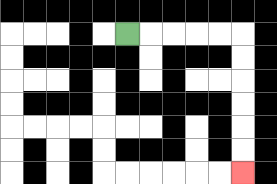{'start': '[5, 1]', 'end': '[10, 7]', 'path_directions': 'R,R,R,R,R,D,D,D,D,D,D', 'path_coordinates': '[[5, 1], [6, 1], [7, 1], [8, 1], [9, 1], [10, 1], [10, 2], [10, 3], [10, 4], [10, 5], [10, 6], [10, 7]]'}